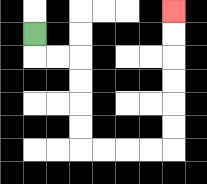{'start': '[1, 1]', 'end': '[7, 0]', 'path_directions': 'D,R,R,D,D,D,D,R,R,R,R,U,U,U,U,U,U', 'path_coordinates': '[[1, 1], [1, 2], [2, 2], [3, 2], [3, 3], [3, 4], [3, 5], [3, 6], [4, 6], [5, 6], [6, 6], [7, 6], [7, 5], [7, 4], [7, 3], [7, 2], [7, 1], [7, 0]]'}